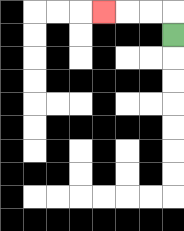{'start': '[7, 1]', 'end': '[4, 0]', 'path_directions': 'U,L,L,L', 'path_coordinates': '[[7, 1], [7, 0], [6, 0], [5, 0], [4, 0]]'}